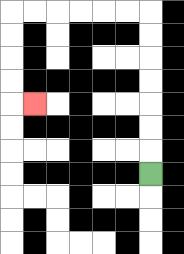{'start': '[6, 7]', 'end': '[1, 4]', 'path_directions': 'U,U,U,U,U,U,U,L,L,L,L,L,L,D,D,D,D,R', 'path_coordinates': '[[6, 7], [6, 6], [6, 5], [6, 4], [6, 3], [6, 2], [6, 1], [6, 0], [5, 0], [4, 0], [3, 0], [2, 0], [1, 0], [0, 0], [0, 1], [0, 2], [0, 3], [0, 4], [1, 4]]'}